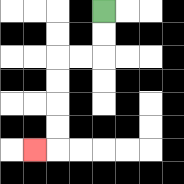{'start': '[4, 0]', 'end': '[1, 6]', 'path_directions': 'D,D,L,L,D,D,D,D,L', 'path_coordinates': '[[4, 0], [4, 1], [4, 2], [3, 2], [2, 2], [2, 3], [2, 4], [2, 5], [2, 6], [1, 6]]'}